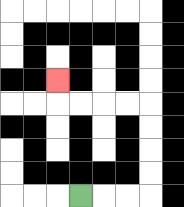{'start': '[3, 8]', 'end': '[2, 3]', 'path_directions': 'R,R,R,U,U,U,U,L,L,L,L,U', 'path_coordinates': '[[3, 8], [4, 8], [5, 8], [6, 8], [6, 7], [6, 6], [6, 5], [6, 4], [5, 4], [4, 4], [3, 4], [2, 4], [2, 3]]'}